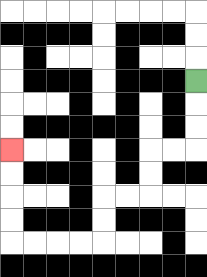{'start': '[8, 3]', 'end': '[0, 6]', 'path_directions': 'D,D,D,L,L,D,D,L,L,D,D,L,L,L,L,U,U,U,U', 'path_coordinates': '[[8, 3], [8, 4], [8, 5], [8, 6], [7, 6], [6, 6], [6, 7], [6, 8], [5, 8], [4, 8], [4, 9], [4, 10], [3, 10], [2, 10], [1, 10], [0, 10], [0, 9], [0, 8], [0, 7], [0, 6]]'}